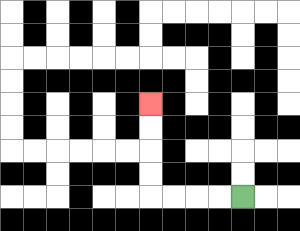{'start': '[10, 8]', 'end': '[6, 4]', 'path_directions': 'L,L,L,L,U,U,U,U', 'path_coordinates': '[[10, 8], [9, 8], [8, 8], [7, 8], [6, 8], [6, 7], [6, 6], [6, 5], [6, 4]]'}